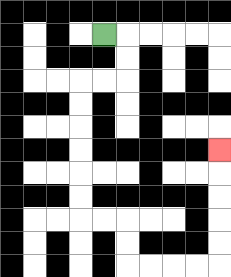{'start': '[4, 1]', 'end': '[9, 6]', 'path_directions': 'R,D,D,L,L,D,D,D,D,D,D,R,R,D,D,R,R,R,R,U,U,U,U,U', 'path_coordinates': '[[4, 1], [5, 1], [5, 2], [5, 3], [4, 3], [3, 3], [3, 4], [3, 5], [3, 6], [3, 7], [3, 8], [3, 9], [4, 9], [5, 9], [5, 10], [5, 11], [6, 11], [7, 11], [8, 11], [9, 11], [9, 10], [9, 9], [9, 8], [9, 7], [9, 6]]'}